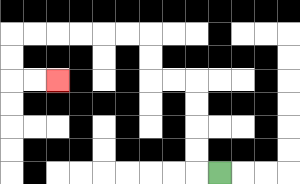{'start': '[9, 7]', 'end': '[2, 3]', 'path_directions': 'L,U,U,U,U,L,L,U,U,L,L,L,L,L,L,D,D,R,R', 'path_coordinates': '[[9, 7], [8, 7], [8, 6], [8, 5], [8, 4], [8, 3], [7, 3], [6, 3], [6, 2], [6, 1], [5, 1], [4, 1], [3, 1], [2, 1], [1, 1], [0, 1], [0, 2], [0, 3], [1, 3], [2, 3]]'}